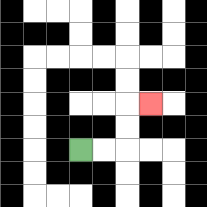{'start': '[3, 6]', 'end': '[6, 4]', 'path_directions': 'R,R,U,U,R', 'path_coordinates': '[[3, 6], [4, 6], [5, 6], [5, 5], [5, 4], [6, 4]]'}